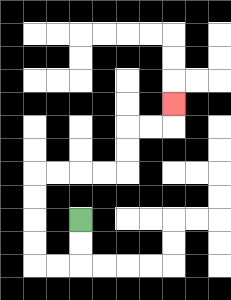{'start': '[3, 9]', 'end': '[7, 4]', 'path_directions': 'D,D,L,L,U,U,U,U,R,R,R,R,U,U,R,R,U', 'path_coordinates': '[[3, 9], [3, 10], [3, 11], [2, 11], [1, 11], [1, 10], [1, 9], [1, 8], [1, 7], [2, 7], [3, 7], [4, 7], [5, 7], [5, 6], [5, 5], [6, 5], [7, 5], [7, 4]]'}